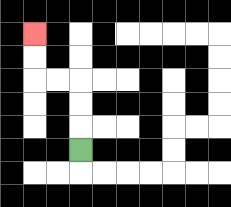{'start': '[3, 6]', 'end': '[1, 1]', 'path_directions': 'U,U,U,L,L,U,U', 'path_coordinates': '[[3, 6], [3, 5], [3, 4], [3, 3], [2, 3], [1, 3], [1, 2], [1, 1]]'}